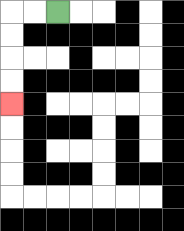{'start': '[2, 0]', 'end': '[0, 4]', 'path_directions': 'L,L,D,D,D,D', 'path_coordinates': '[[2, 0], [1, 0], [0, 0], [0, 1], [0, 2], [0, 3], [0, 4]]'}